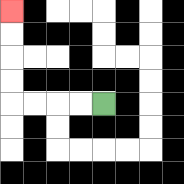{'start': '[4, 4]', 'end': '[0, 0]', 'path_directions': 'L,L,L,L,U,U,U,U', 'path_coordinates': '[[4, 4], [3, 4], [2, 4], [1, 4], [0, 4], [0, 3], [0, 2], [0, 1], [0, 0]]'}